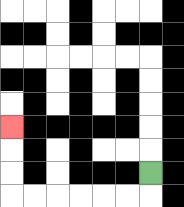{'start': '[6, 7]', 'end': '[0, 5]', 'path_directions': 'D,L,L,L,L,L,L,U,U,U', 'path_coordinates': '[[6, 7], [6, 8], [5, 8], [4, 8], [3, 8], [2, 8], [1, 8], [0, 8], [0, 7], [0, 6], [0, 5]]'}